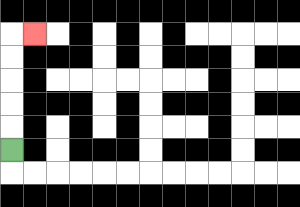{'start': '[0, 6]', 'end': '[1, 1]', 'path_directions': 'U,U,U,U,U,R', 'path_coordinates': '[[0, 6], [0, 5], [0, 4], [0, 3], [0, 2], [0, 1], [1, 1]]'}